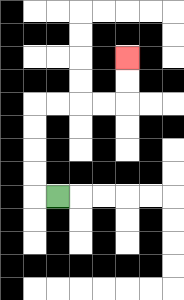{'start': '[2, 8]', 'end': '[5, 2]', 'path_directions': 'L,U,U,U,U,R,R,R,R,U,U', 'path_coordinates': '[[2, 8], [1, 8], [1, 7], [1, 6], [1, 5], [1, 4], [2, 4], [3, 4], [4, 4], [5, 4], [5, 3], [5, 2]]'}